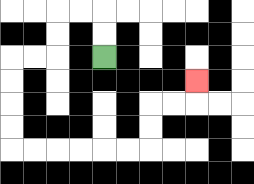{'start': '[4, 2]', 'end': '[8, 3]', 'path_directions': 'U,U,L,L,D,D,L,L,D,D,D,D,R,R,R,R,R,R,U,U,R,R,U', 'path_coordinates': '[[4, 2], [4, 1], [4, 0], [3, 0], [2, 0], [2, 1], [2, 2], [1, 2], [0, 2], [0, 3], [0, 4], [0, 5], [0, 6], [1, 6], [2, 6], [3, 6], [4, 6], [5, 6], [6, 6], [6, 5], [6, 4], [7, 4], [8, 4], [8, 3]]'}